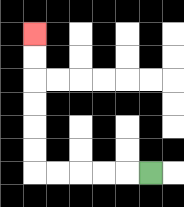{'start': '[6, 7]', 'end': '[1, 1]', 'path_directions': 'L,L,L,L,L,U,U,U,U,U,U', 'path_coordinates': '[[6, 7], [5, 7], [4, 7], [3, 7], [2, 7], [1, 7], [1, 6], [1, 5], [1, 4], [1, 3], [1, 2], [1, 1]]'}